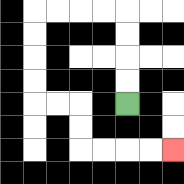{'start': '[5, 4]', 'end': '[7, 6]', 'path_directions': 'U,U,U,U,L,L,L,L,D,D,D,D,R,R,D,D,R,R,R,R', 'path_coordinates': '[[5, 4], [5, 3], [5, 2], [5, 1], [5, 0], [4, 0], [3, 0], [2, 0], [1, 0], [1, 1], [1, 2], [1, 3], [1, 4], [2, 4], [3, 4], [3, 5], [3, 6], [4, 6], [5, 6], [6, 6], [7, 6]]'}